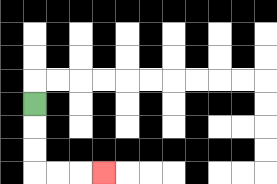{'start': '[1, 4]', 'end': '[4, 7]', 'path_directions': 'D,D,D,R,R,R', 'path_coordinates': '[[1, 4], [1, 5], [1, 6], [1, 7], [2, 7], [3, 7], [4, 7]]'}